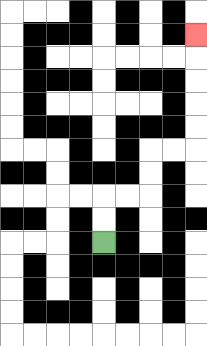{'start': '[4, 10]', 'end': '[8, 1]', 'path_directions': 'U,U,R,R,U,U,R,R,U,U,U,U,U', 'path_coordinates': '[[4, 10], [4, 9], [4, 8], [5, 8], [6, 8], [6, 7], [6, 6], [7, 6], [8, 6], [8, 5], [8, 4], [8, 3], [8, 2], [8, 1]]'}